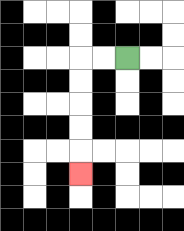{'start': '[5, 2]', 'end': '[3, 7]', 'path_directions': 'L,L,D,D,D,D,D', 'path_coordinates': '[[5, 2], [4, 2], [3, 2], [3, 3], [3, 4], [3, 5], [3, 6], [3, 7]]'}